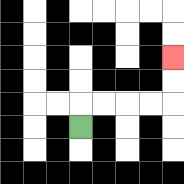{'start': '[3, 5]', 'end': '[7, 2]', 'path_directions': 'U,R,R,R,R,U,U', 'path_coordinates': '[[3, 5], [3, 4], [4, 4], [5, 4], [6, 4], [7, 4], [7, 3], [7, 2]]'}